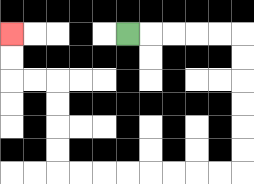{'start': '[5, 1]', 'end': '[0, 1]', 'path_directions': 'R,R,R,R,R,D,D,D,D,D,D,L,L,L,L,L,L,L,L,U,U,U,U,L,L,U,U', 'path_coordinates': '[[5, 1], [6, 1], [7, 1], [8, 1], [9, 1], [10, 1], [10, 2], [10, 3], [10, 4], [10, 5], [10, 6], [10, 7], [9, 7], [8, 7], [7, 7], [6, 7], [5, 7], [4, 7], [3, 7], [2, 7], [2, 6], [2, 5], [2, 4], [2, 3], [1, 3], [0, 3], [0, 2], [0, 1]]'}